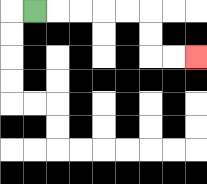{'start': '[1, 0]', 'end': '[8, 2]', 'path_directions': 'R,R,R,R,R,D,D,R,R', 'path_coordinates': '[[1, 0], [2, 0], [3, 0], [4, 0], [5, 0], [6, 0], [6, 1], [6, 2], [7, 2], [8, 2]]'}